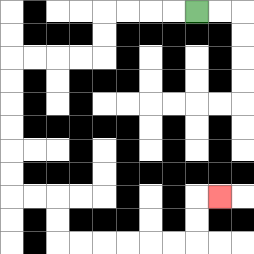{'start': '[8, 0]', 'end': '[9, 8]', 'path_directions': 'L,L,L,L,D,D,L,L,L,L,D,D,D,D,D,D,R,R,D,D,R,R,R,R,R,R,U,U,R', 'path_coordinates': '[[8, 0], [7, 0], [6, 0], [5, 0], [4, 0], [4, 1], [4, 2], [3, 2], [2, 2], [1, 2], [0, 2], [0, 3], [0, 4], [0, 5], [0, 6], [0, 7], [0, 8], [1, 8], [2, 8], [2, 9], [2, 10], [3, 10], [4, 10], [5, 10], [6, 10], [7, 10], [8, 10], [8, 9], [8, 8], [9, 8]]'}